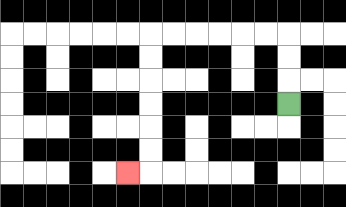{'start': '[12, 4]', 'end': '[5, 7]', 'path_directions': 'U,U,U,L,L,L,L,L,L,D,D,D,D,D,D,L', 'path_coordinates': '[[12, 4], [12, 3], [12, 2], [12, 1], [11, 1], [10, 1], [9, 1], [8, 1], [7, 1], [6, 1], [6, 2], [6, 3], [6, 4], [6, 5], [6, 6], [6, 7], [5, 7]]'}